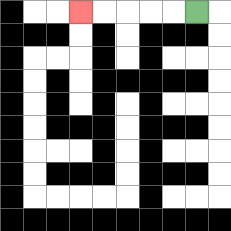{'start': '[8, 0]', 'end': '[3, 0]', 'path_directions': 'L,L,L,L,L', 'path_coordinates': '[[8, 0], [7, 0], [6, 0], [5, 0], [4, 0], [3, 0]]'}